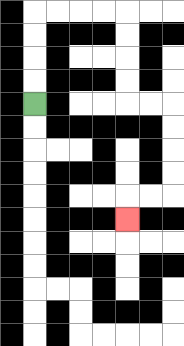{'start': '[1, 4]', 'end': '[5, 9]', 'path_directions': 'U,U,U,U,R,R,R,R,D,D,D,D,R,R,D,D,D,D,L,L,D', 'path_coordinates': '[[1, 4], [1, 3], [1, 2], [1, 1], [1, 0], [2, 0], [3, 0], [4, 0], [5, 0], [5, 1], [5, 2], [5, 3], [5, 4], [6, 4], [7, 4], [7, 5], [7, 6], [7, 7], [7, 8], [6, 8], [5, 8], [5, 9]]'}